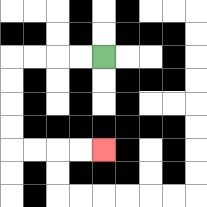{'start': '[4, 2]', 'end': '[4, 6]', 'path_directions': 'L,L,L,L,D,D,D,D,R,R,R,R', 'path_coordinates': '[[4, 2], [3, 2], [2, 2], [1, 2], [0, 2], [0, 3], [0, 4], [0, 5], [0, 6], [1, 6], [2, 6], [3, 6], [4, 6]]'}